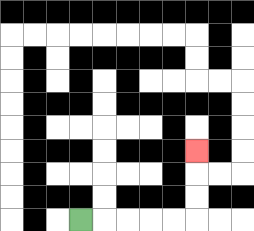{'start': '[3, 9]', 'end': '[8, 6]', 'path_directions': 'R,R,R,R,R,U,U,U', 'path_coordinates': '[[3, 9], [4, 9], [5, 9], [6, 9], [7, 9], [8, 9], [8, 8], [8, 7], [8, 6]]'}